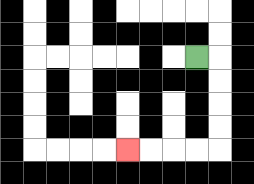{'start': '[8, 2]', 'end': '[5, 6]', 'path_directions': 'R,D,D,D,D,L,L,L,L', 'path_coordinates': '[[8, 2], [9, 2], [9, 3], [9, 4], [9, 5], [9, 6], [8, 6], [7, 6], [6, 6], [5, 6]]'}